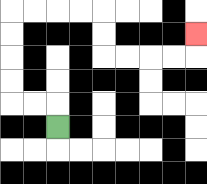{'start': '[2, 5]', 'end': '[8, 1]', 'path_directions': 'U,L,L,U,U,U,U,R,R,R,R,D,D,R,R,R,R,U', 'path_coordinates': '[[2, 5], [2, 4], [1, 4], [0, 4], [0, 3], [0, 2], [0, 1], [0, 0], [1, 0], [2, 0], [3, 0], [4, 0], [4, 1], [4, 2], [5, 2], [6, 2], [7, 2], [8, 2], [8, 1]]'}